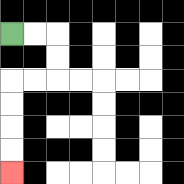{'start': '[0, 1]', 'end': '[0, 7]', 'path_directions': 'R,R,D,D,L,L,D,D,D,D', 'path_coordinates': '[[0, 1], [1, 1], [2, 1], [2, 2], [2, 3], [1, 3], [0, 3], [0, 4], [0, 5], [0, 6], [0, 7]]'}